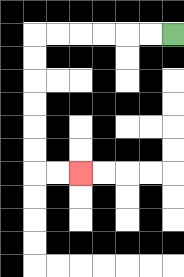{'start': '[7, 1]', 'end': '[3, 7]', 'path_directions': 'L,L,L,L,L,L,D,D,D,D,D,D,R,R', 'path_coordinates': '[[7, 1], [6, 1], [5, 1], [4, 1], [3, 1], [2, 1], [1, 1], [1, 2], [1, 3], [1, 4], [1, 5], [1, 6], [1, 7], [2, 7], [3, 7]]'}